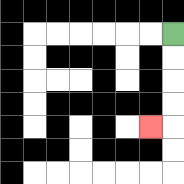{'start': '[7, 1]', 'end': '[6, 5]', 'path_directions': 'D,D,D,D,L', 'path_coordinates': '[[7, 1], [7, 2], [7, 3], [7, 4], [7, 5], [6, 5]]'}